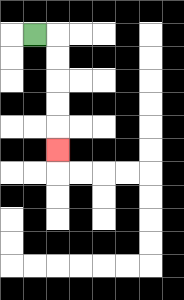{'start': '[1, 1]', 'end': '[2, 6]', 'path_directions': 'R,D,D,D,D,D', 'path_coordinates': '[[1, 1], [2, 1], [2, 2], [2, 3], [2, 4], [2, 5], [2, 6]]'}